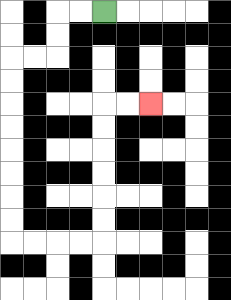{'start': '[4, 0]', 'end': '[6, 4]', 'path_directions': 'L,L,D,D,L,L,D,D,D,D,D,D,D,D,R,R,R,R,U,U,U,U,U,U,R,R', 'path_coordinates': '[[4, 0], [3, 0], [2, 0], [2, 1], [2, 2], [1, 2], [0, 2], [0, 3], [0, 4], [0, 5], [0, 6], [0, 7], [0, 8], [0, 9], [0, 10], [1, 10], [2, 10], [3, 10], [4, 10], [4, 9], [4, 8], [4, 7], [4, 6], [4, 5], [4, 4], [5, 4], [6, 4]]'}